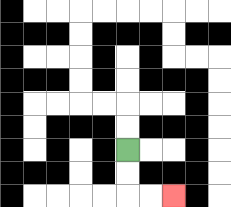{'start': '[5, 6]', 'end': '[7, 8]', 'path_directions': 'D,D,R,R', 'path_coordinates': '[[5, 6], [5, 7], [5, 8], [6, 8], [7, 8]]'}